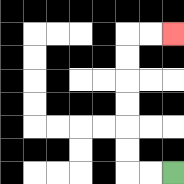{'start': '[7, 7]', 'end': '[7, 1]', 'path_directions': 'L,L,U,U,U,U,U,U,R,R', 'path_coordinates': '[[7, 7], [6, 7], [5, 7], [5, 6], [5, 5], [5, 4], [5, 3], [5, 2], [5, 1], [6, 1], [7, 1]]'}